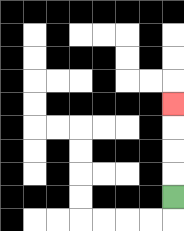{'start': '[7, 8]', 'end': '[7, 4]', 'path_directions': 'U,U,U,U', 'path_coordinates': '[[7, 8], [7, 7], [7, 6], [7, 5], [7, 4]]'}